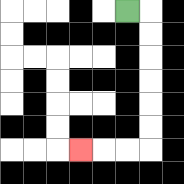{'start': '[5, 0]', 'end': '[3, 6]', 'path_directions': 'R,D,D,D,D,D,D,L,L,L', 'path_coordinates': '[[5, 0], [6, 0], [6, 1], [6, 2], [6, 3], [6, 4], [6, 5], [6, 6], [5, 6], [4, 6], [3, 6]]'}